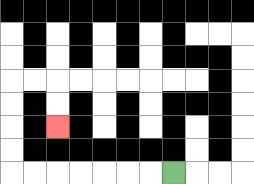{'start': '[7, 7]', 'end': '[2, 5]', 'path_directions': 'L,L,L,L,L,L,L,U,U,U,U,R,R,D,D', 'path_coordinates': '[[7, 7], [6, 7], [5, 7], [4, 7], [3, 7], [2, 7], [1, 7], [0, 7], [0, 6], [0, 5], [0, 4], [0, 3], [1, 3], [2, 3], [2, 4], [2, 5]]'}